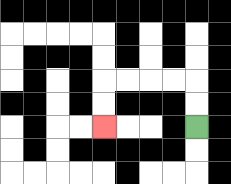{'start': '[8, 5]', 'end': '[4, 5]', 'path_directions': 'U,U,L,L,L,L,D,D', 'path_coordinates': '[[8, 5], [8, 4], [8, 3], [7, 3], [6, 3], [5, 3], [4, 3], [4, 4], [4, 5]]'}